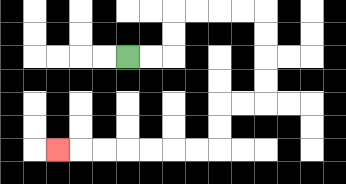{'start': '[5, 2]', 'end': '[2, 6]', 'path_directions': 'R,R,U,U,R,R,R,R,D,D,D,D,L,L,D,D,L,L,L,L,L,L,L', 'path_coordinates': '[[5, 2], [6, 2], [7, 2], [7, 1], [7, 0], [8, 0], [9, 0], [10, 0], [11, 0], [11, 1], [11, 2], [11, 3], [11, 4], [10, 4], [9, 4], [9, 5], [9, 6], [8, 6], [7, 6], [6, 6], [5, 6], [4, 6], [3, 6], [2, 6]]'}